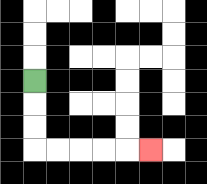{'start': '[1, 3]', 'end': '[6, 6]', 'path_directions': 'D,D,D,R,R,R,R,R', 'path_coordinates': '[[1, 3], [1, 4], [1, 5], [1, 6], [2, 6], [3, 6], [4, 6], [5, 6], [6, 6]]'}